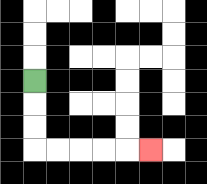{'start': '[1, 3]', 'end': '[6, 6]', 'path_directions': 'D,D,D,R,R,R,R,R', 'path_coordinates': '[[1, 3], [1, 4], [1, 5], [1, 6], [2, 6], [3, 6], [4, 6], [5, 6], [6, 6]]'}